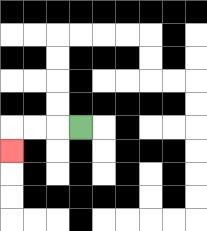{'start': '[3, 5]', 'end': '[0, 6]', 'path_directions': 'L,L,L,D', 'path_coordinates': '[[3, 5], [2, 5], [1, 5], [0, 5], [0, 6]]'}